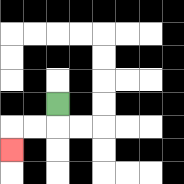{'start': '[2, 4]', 'end': '[0, 6]', 'path_directions': 'D,L,L,D', 'path_coordinates': '[[2, 4], [2, 5], [1, 5], [0, 5], [0, 6]]'}